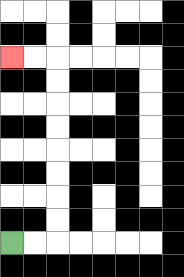{'start': '[0, 10]', 'end': '[0, 2]', 'path_directions': 'R,R,U,U,U,U,U,U,U,U,L,L', 'path_coordinates': '[[0, 10], [1, 10], [2, 10], [2, 9], [2, 8], [2, 7], [2, 6], [2, 5], [2, 4], [2, 3], [2, 2], [1, 2], [0, 2]]'}